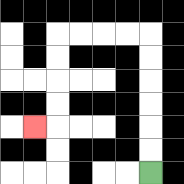{'start': '[6, 7]', 'end': '[1, 5]', 'path_directions': 'U,U,U,U,U,U,L,L,L,L,D,D,D,D,L', 'path_coordinates': '[[6, 7], [6, 6], [6, 5], [6, 4], [6, 3], [6, 2], [6, 1], [5, 1], [4, 1], [3, 1], [2, 1], [2, 2], [2, 3], [2, 4], [2, 5], [1, 5]]'}